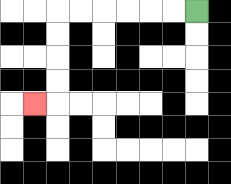{'start': '[8, 0]', 'end': '[1, 4]', 'path_directions': 'L,L,L,L,L,L,D,D,D,D,L', 'path_coordinates': '[[8, 0], [7, 0], [6, 0], [5, 0], [4, 0], [3, 0], [2, 0], [2, 1], [2, 2], [2, 3], [2, 4], [1, 4]]'}